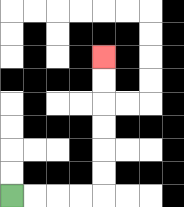{'start': '[0, 8]', 'end': '[4, 2]', 'path_directions': 'R,R,R,R,U,U,U,U,U,U', 'path_coordinates': '[[0, 8], [1, 8], [2, 8], [3, 8], [4, 8], [4, 7], [4, 6], [4, 5], [4, 4], [4, 3], [4, 2]]'}